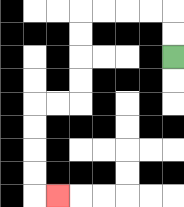{'start': '[7, 2]', 'end': '[2, 8]', 'path_directions': 'U,U,L,L,L,L,D,D,D,D,L,L,D,D,D,D,R', 'path_coordinates': '[[7, 2], [7, 1], [7, 0], [6, 0], [5, 0], [4, 0], [3, 0], [3, 1], [3, 2], [3, 3], [3, 4], [2, 4], [1, 4], [1, 5], [1, 6], [1, 7], [1, 8], [2, 8]]'}